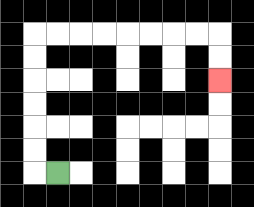{'start': '[2, 7]', 'end': '[9, 3]', 'path_directions': 'L,U,U,U,U,U,U,R,R,R,R,R,R,R,R,D,D', 'path_coordinates': '[[2, 7], [1, 7], [1, 6], [1, 5], [1, 4], [1, 3], [1, 2], [1, 1], [2, 1], [3, 1], [4, 1], [5, 1], [6, 1], [7, 1], [8, 1], [9, 1], [9, 2], [9, 3]]'}